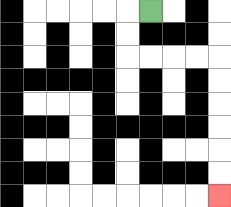{'start': '[6, 0]', 'end': '[9, 8]', 'path_directions': 'L,D,D,R,R,R,R,D,D,D,D,D,D', 'path_coordinates': '[[6, 0], [5, 0], [5, 1], [5, 2], [6, 2], [7, 2], [8, 2], [9, 2], [9, 3], [9, 4], [9, 5], [9, 6], [9, 7], [9, 8]]'}